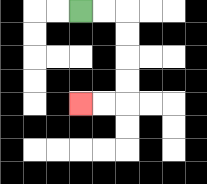{'start': '[3, 0]', 'end': '[3, 4]', 'path_directions': 'R,R,D,D,D,D,L,L', 'path_coordinates': '[[3, 0], [4, 0], [5, 0], [5, 1], [5, 2], [5, 3], [5, 4], [4, 4], [3, 4]]'}